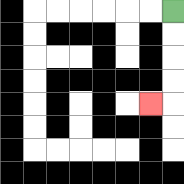{'start': '[7, 0]', 'end': '[6, 4]', 'path_directions': 'D,D,D,D,L', 'path_coordinates': '[[7, 0], [7, 1], [7, 2], [7, 3], [7, 4], [6, 4]]'}